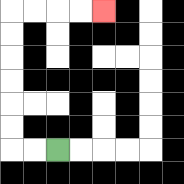{'start': '[2, 6]', 'end': '[4, 0]', 'path_directions': 'L,L,U,U,U,U,U,U,R,R,R,R', 'path_coordinates': '[[2, 6], [1, 6], [0, 6], [0, 5], [0, 4], [0, 3], [0, 2], [0, 1], [0, 0], [1, 0], [2, 0], [3, 0], [4, 0]]'}